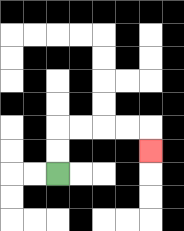{'start': '[2, 7]', 'end': '[6, 6]', 'path_directions': 'U,U,R,R,R,R,D', 'path_coordinates': '[[2, 7], [2, 6], [2, 5], [3, 5], [4, 5], [5, 5], [6, 5], [6, 6]]'}